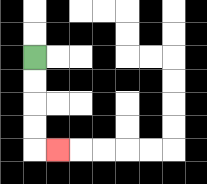{'start': '[1, 2]', 'end': '[2, 6]', 'path_directions': 'D,D,D,D,R', 'path_coordinates': '[[1, 2], [1, 3], [1, 4], [1, 5], [1, 6], [2, 6]]'}